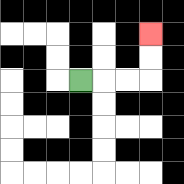{'start': '[3, 3]', 'end': '[6, 1]', 'path_directions': 'R,R,R,U,U', 'path_coordinates': '[[3, 3], [4, 3], [5, 3], [6, 3], [6, 2], [6, 1]]'}